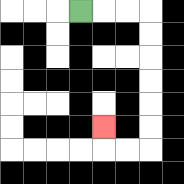{'start': '[3, 0]', 'end': '[4, 5]', 'path_directions': 'R,R,R,D,D,D,D,D,D,L,L,U', 'path_coordinates': '[[3, 0], [4, 0], [5, 0], [6, 0], [6, 1], [6, 2], [6, 3], [6, 4], [6, 5], [6, 6], [5, 6], [4, 6], [4, 5]]'}